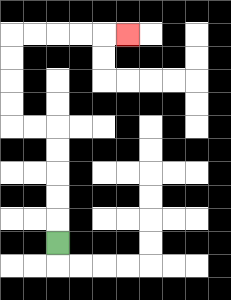{'start': '[2, 10]', 'end': '[5, 1]', 'path_directions': 'U,U,U,U,U,L,L,U,U,U,U,R,R,R,R,R', 'path_coordinates': '[[2, 10], [2, 9], [2, 8], [2, 7], [2, 6], [2, 5], [1, 5], [0, 5], [0, 4], [0, 3], [0, 2], [0, 1], [1, 1], [2, 1], [3, 1], [4, 1], [5, 1]]'}